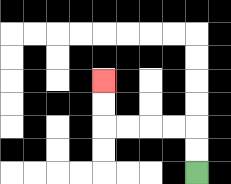{'start': '[8, 7]', 'end': '[4, 3]', 'path_directions': 'U,U,L,L,L,L,U,U', 'path_coordinates': '[[8, 7], [8, 6], [8, 5], [7, 5], [6, 5], [5, 5], [4, 5], [4, 4], [4, 3]]'}